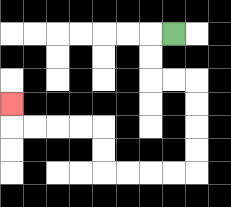{'start': '[7, 1]', 'end': '[0, 4]', 'path_directions': 'L,D,D,R,R,D,D,D,D,L,L,L,L,U,U,L,L,L,L,U', 'path_coordinates': '[[7, 1], [6, 1], [6, 2], [6, 3], [7, 3], [8, 3], [8, 4], [8, 5], [8, 6], [8, 7], [7, 7], [6, 7], [5, 7], [4, 7], [4, 6], [4, 5], [3, 5], [2, 5], [1, 5], [0, 5], [0, 4]]'}